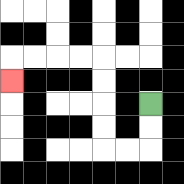{'start': '[6, 4]', 'end': '[0, 3]', 'path_directions': 'D,D,L,L,U,U,U,U,L,L,L,L,D', 'path_coordinates': '[[6, 4], [6, 5], [6, 6], [5, 6], [4, 6], [4, 5], [4, 4], [4, 3], [4, 2], [3, 2], [2, 2], [1, 2], [0, 2], [0, 3]]'}